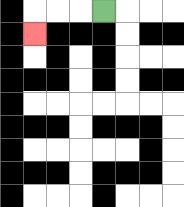{'start': '[4, 0]', 'end': '[1, 1]', 'path_directions': 'L,L,L,D', 'path_coordinates': '[[4, 0], [3, 0], [2, 0], [1, 0], [1, 1]]'}